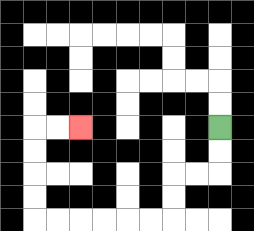{'start': '[9, 5]', 'end': '[3, 5]', 'path_directions': 'D,D,L,L,D,D,L,L,L,L,L,L,U,U,U,U,R,R', 'path_coordinates': '[[9, 5], [9, 6], [9, 7], [8, 7], [7, 7], [7, 8], [7, 9], [6, 9], [5, 9], [4, 9], [3, 9], [2, 9], [1, 9], [1, 8], [1, 7], [1, 6], [1, 5], [2, 5], [3, 5]]'}